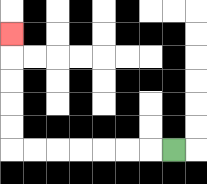{'start': '[7, 6]', 'end': '[0, 1]', 'path_directions': 'L,L,L,L,L,L,L,U,U,U,U,U', 'path_coordinates': '[[7, 6], [6, 6], [5, 6], [4, 6], [3, 6], [2, 6], [1, 6], [0, 6], [0, 5], [0, 4], [0, 3], [0, 2], [0, 1]]'}